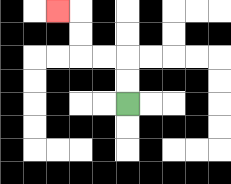{'start': '[5, 4]', 'end': '[2, 0]', 'path_directions': 'U,U,L,L,U,U,L', 'path_coordinates': '[[5, 4], [5, 3], [5, 2], [4, 2], [3, 2], [3, 1], [3, 0], [2, 0]]'}